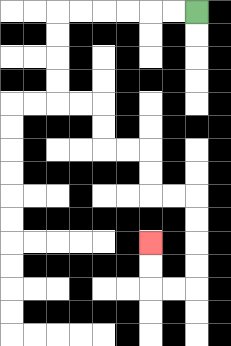{'start': '[8, 0]', 'end': '[6, 10]', 'path_directions': 'L,L,L,L,L,L,D,D,D,D,R,R,D,D,R,R,D,D,R,R,D,D,D,D,L,L,U,U', 'path_coordinates': '[[8, 0], [7, 0], [6, 0], [5, 0], [4, 0], [3, 0], [2, 0], [2, 1], [2, 2], [2, 3], [2, 4], [3, 4], [4, 4], [4, 5], [4, 6], [5, 6], [6, 6], [6, 7], [6, 8], [7, 8], [8, 8], [8, 9], [8, 10], [8, 11], [8, 12], [7, 12], [6, 12], [6, 11], [6, 10]]'}